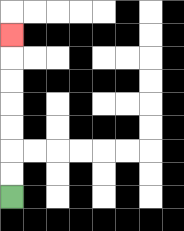{'start': '[0, 8]', 'end': '[0, 1]', 'path_directions': 'U,U,U,U,U,U,U', 'path_coordinates': '[[0, 8], [0, 7], [0, 6], [0, 5], [0, 4], [0, 3], [0, 2], [0, 1]]'}